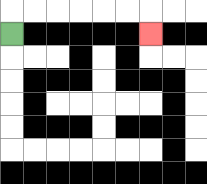{'start': '[0, 1]', 'end': '[6, 1]', 'path_directions': 'U,R,R,R,R,R,R,D', 'path_coordinates': '[[0, 1], [0, 0], [1, 0], [2, 0], [3, 0], [4, 0], [5, 0], [6, 0], [6, 1]]'}